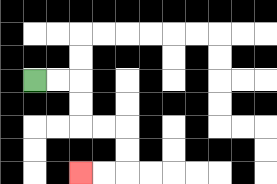{'start': '[1, 3]', 'end': '[3, 7]', 'path_directions': 'R,R,D,D,R,R,D,D,L,L', 'path_coordinates': '[[1, 3], [2, 3], [3, 3], [3, 4], [3, 5], [4, 5], [5, 5], [5, 6], [5, 7], [4, 7], [3, 7]]'}